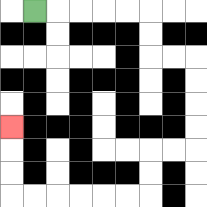{'start': '[1, 0]', 'end': '[0, 5]', 'path_directions': 'R,R,R,R,R,D,D,R,R,D,D,D,D,L,L,D,D,L,L,L,L,L,L,U,U,U', 'path_coordinates': '[[1, 0], [2, 0], [3, 0], [4, 0], [5, 0], [6, 0], [6, 1], [6, 2], [7, 2], [8, 2], [8, 3], [8, 4], [8, 5], [8, 6], [7, 6], [6, 6], [6, 7], [6, 8], [5, 8], [4, 8], [3, 8], [2, 8], [1, 8], [0, 8], [0, 7], [0, 6], [0, 5]]'}